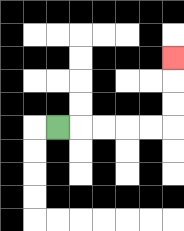{'start': '[2, 5]', 'end': '[7, 2]', 'path_directions': 'R,R,R,R,R,U,U,U', 'path_coordinates': '[[2, 5], [3, 5], [4, 5], [5, 5], [6, 5], [7, 5], [7, 4], [7, 3], [7, 2]]'}